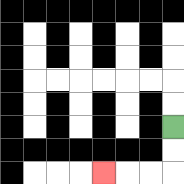{'start': '[7, 5]', 'end': '[4, 7]', 'path_directions': 'D,D,L,L,L', 'path_coordinates': '[[7, 5], [7, 6], [7, 7], [6, 7], [5, 7], [4, 7]]'}